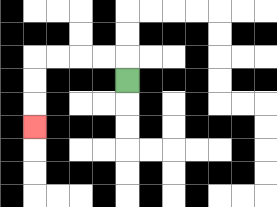{'start': '[5, 3]', 'end': '[1, 5]', 'path_directions': 'U,L,L,L,L,D,D,D', 'path_coordinates': '[[5, 3], [5, 2], [4, 2], [3, 2], [2, 2], [1, 2], [1, 3], [1, 4], [1, 5]]'}